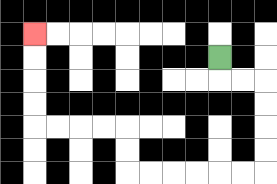{'start': '[9, 2]', 'end': '[1, 1]', 'path_directions': 'D,R,R,D,D,D,D,L,L,L,L,L,L,U,U,L,L,L,L,U,U,U,U', 'path_coordinates': '[[9, 2], [9, 3], [10, 3], [11, 3], [11, 4], [11, 5], [11, 6], [11, 7], [10, 7], [9, 7], [8, 7], [7, 7], [6, 7], [5, 7], [5, 6], [5, 5], [4, 5], [3, 5], [2, 5], [1, 5], [1, 4], [1, 3], [1, 2], [1, 1]]'}